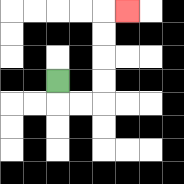{'start': '[2, 3]', 'end': '[5, 0]', 'path_directions': 'D,R,R,U,U,U,U,R', 'path_coordinates': '[[2, 3], [2, 4], [3, 4], [4, 4], [4, 3], [4, 2], [4, 1], [4, 0], [5, 0]]'}